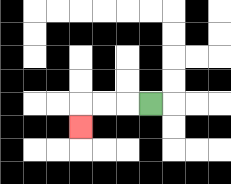{'start': '[6, 4]', 'end': '[3, 5]', 'path_directions': 'L,L,L,D', 'path_coordinates': '[[6, 4], [5, 4], [4, 4], [3, 4], [3, 5]]'}